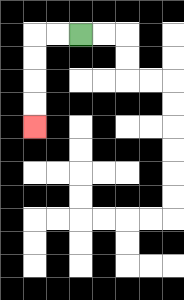{'start': '[3, 1]', 'end': '[1, 5]', 'path_directions': 'L,L,D,D,D,D', 'path_coordinates': '[[3, 1], [2, 1], [1, 1], [1, 2], [1, 3], [1, 4], [1, 5]]'}